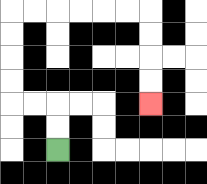{'start': '[2, 6]', 'end': '[6, 4]', 'path_directions': 'U,U,L,L,U,U,U,U,R,R,R,R,R,R,D,D,D,D', 'path_coordinates': '[[2, 6], [2, 5], [2, 4], [1, 4], [0, 4], [0, 3], [0, 2], [0, 1], [0, 0], [1, 0], [2, 0], [3, 0], [4, 0], [5, 0], [6, 0], [6, 1], [6, 2], [6, 3], [6, 4]]'}